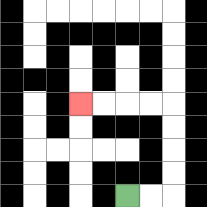{'start': '[5, 8]', 'end': '[3, 4]', 'path_directions': 'R,R,U,U,U,U,L,L,L,L', 'path_coordinates': '[[5, 8], [6, 8], [7, 8], [7, 7], [7, 6], [7, 5], [7, 4], [6, 4], [5, 4], [4, 4], [3, 4]]'}